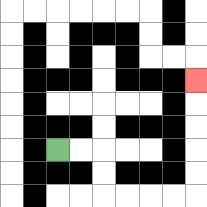{'start': '[2, 6]', 'end': '[8, 3]', 'path_directions': 'R,R,D,D,R,R,R,R,U,U,U,U,U', 'path_coordinates': '[[2, 6], [3, 6], [4, 6], [4, 7], [4, 8], [5, 8], [6, 8], [7, 8], [8, 8], [8, 7], [8, 6], [8, 5], [8, 4], [8, 3]]'}